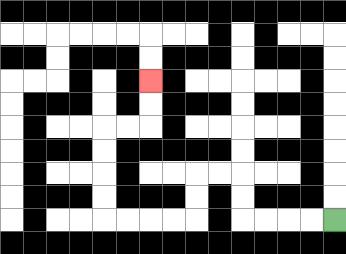{'start': '[14, 9]', 'end': '[6, 3]', 'path_directions': 'L,L,L,L,U,U,L,L,D,D,L,L,L,L,U,U,U,U,R,R,U,U', 'path_coordinates': '[[14, 9], [13, 9], [12, 9], [11, 9], [10, 9], [10, 8], [10, 7], [9, 7], [8, 7], [8, 8], [8, 9], [7, 9], [6, 9], [5, 9], [4, 9], [4, 8], [4, 7], [4, 6], [4, 5], [5, 5], [6, 5], [6, 4], [6, 3]]'}